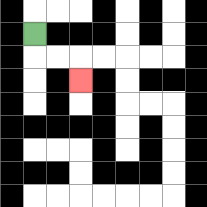{'start': '[1, 1]', 'end': '[3, 3]', 'path_directions': 'D,R,R,D', 'path_coordinates': '[[1, 1], [1, 2], [2, 2], [3, 2], [3, 3]]'}